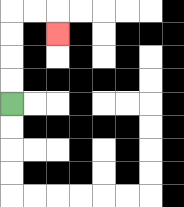{'start': '[0, 4]', 'end': '[2, 1]', 'path_directions': 'U,U,U,U,R,R,D', 'path_coordinates': '[[0, 4], [0, 3], [0, 2], [0, 1], [0, 0], [1, 0], [2, 0], [2, 1]]'}